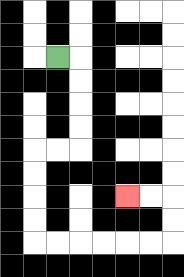{'start': '[2, 2]', 'end': '[5, 8]', 'path_directions': 'R,D,D,D,D,L,L,D,D,D,D,R,R,R,R,R,R,U,U,L,L', 'path_coordinates': '[[2, 2], [3, 2], [3, 3], [3, 4], [3, 5], [3, 6], [2, 6], [1, 6], [1, 7], [1, 8], [1, 9], [1, 10], [2, 10], [3, 10], [4, 10], [5, 10], [6, 10], [7, 10], [7, 9], [7, 8], [6, 8], [5, 8]]'}